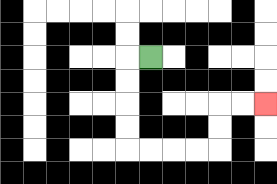{'start': '[6, 2]', 'end': '[11, 4]', 'path_directions': 'L,D,D,D,D,R,R,R,R,U,U,R,R', 'path_coordinates': '[[6, 2], [5, 2], [5, 3], [5, 4], [5, 5], [5, 6], [6, 6], [7, 6], [8, 6], [9, 6], [9, 5], [9, 4], [10, 4], [11, 4]]'}